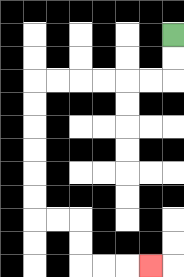{'start': '[7, 1]', 'end': '[6, 11]', 'path_directions': 'D,D,L,L,L,L,L,L,D,D,D,D,D,D,R,R,D,D,R,R,R', 'path_coordinates': '[[7, 1], [7, 2], [7, 3], [6, 3], [5, 3], [4, 3], [3, 3], [2, 3], [1, 3], [1, 4], [1, 5], [1, 6], [1, 7], [1, 8], [1, 9], [2, 9], [3, 9], [3, 10], [3, 11], [4, 11], [5, 11], [6, 11]]'}